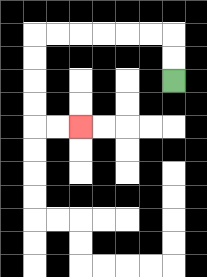{'start': '[7, 3]', 'end': '[3, 5]', 'path_directions': 'U,U,L,L,L,L,L,L,D,D,D,D,R,R', 'path_coordinates': '[[7, 3], [7, 2], [7, 1], [6, 1], [5, 1], [4, 1], [3, 1], [2, 1], [1, 1], [1, 2], [1, 3], [1, 4], [1, 5], [2, 5], [3, 5]]'}